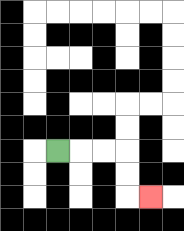{'start': '[2, 6]', 'end': '[6, 8]', 'path_directions': 'R,R,R,D,D,R', 'path_coordinates': '[[2, 6], [3, 6], [4, 6], [5, 6], [5, 7], [5, 8], [6, 8]]'}